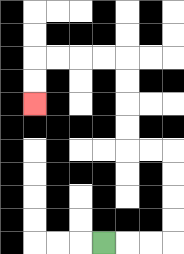{'start': '[4, 10]', 'end': '[1, 4]', 'path_directions': 'R,R,R,U,U,U,U,L,L,U,U,U,U,L,L,L,L,D,D', 'path_coordinates': '[[4, 10], [5, 10], [6, 10], [7, 10], [7, 9], [7, 8], [7, 7], [7, 6], [6, 6], [5, 6], [5, 5], [5, 4], [5, 3], [5, 2], [4, 2], [3, 2], [2, 2], [1, 2], [1, 3], [1, 4]]'}